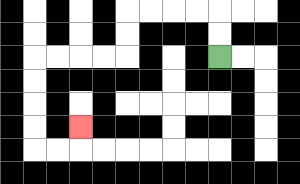{'start': '[9, 2]', 'end': '[3, 5]', 'path_directions': 'U,U,L,L,L,L,D,D,L,L,L,L,D,D,D,D,R,R,U', 'path_coordinates': '[[9, 2], [9, 1], [9, 0], [8, 0], [7, 0], [6, 0], [5, 0], [5, 1], [5, 2], [4, 2], [3, 2], [2, 2], [1, 2], [1, 3], [1, 4], [1, 5], [1, 6], [2, 6], [3, 6], [3, 5]]'}